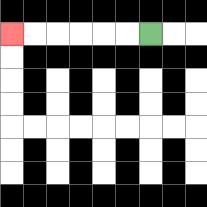{'start': '[6, 1]', 'end': '[0, 1]', 'path_directions': 'L,L,L,L,L,L', 'path_coordinates': '[[6, 1], [5, 1], [4, 1], [3, 1], [2, 1], [1, 1], [0, 1]]'}